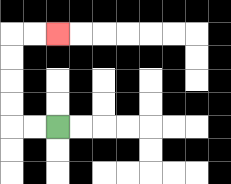{'start': '[2, 5]', 'end': '[2, 1]', 'path_directions': 'L,L,U,U,U,U,R,R', 'path_coordinates': '[[2, 5], [1, 5], [0, 5], [0, 4], [0, 3], [0, 2], [0, 1], [1, 1], [2, 1]]'}